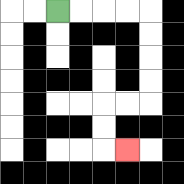{'start': '[2, 0]', 'end': '[5, 6]', 'path_directions': 'R,R,R,R,D,D,D,D,L,L,D,D,R', 'path_coordinates': '[[2, 0], [3, 0], [4, 0], [5, 0], [6, 0], [6, 1], [6, 2], [6, 3], [6, 4], [5, 4], [4, 4], [4, 5], [4, 6], [5, 6]]'}